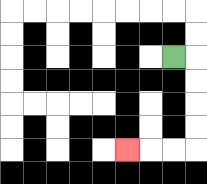{'start': '[7, 2]', 'end': '[5, 6]', 'path_directions': 'R,D,D,D,D,L,L,L', 'path_coordinates': '[[7, 2], [8, 2], [8, 3], [8, 4], [8, 5], [8, 6], [7, 6], [6, 6], [5, 6]]'}